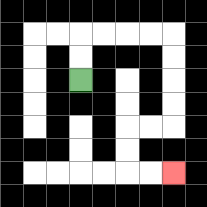{'start': '[3, 3]', 'end': '[7, 7]', 'path_directions': 'U,U,R,R,R,R,D,D,D,D,L,L,D,D,R,R', 'path_coordinates': '[[3, 3], [3, 2], [3, 1], [4, 1], [5, 1], [6, 1], [7, 1], [7, 2], [7, 3], [7, 4], [7, 5], [6, 5], [5, 5], [5, 6], [5, 7], [6, 7], [7, 7]]'}